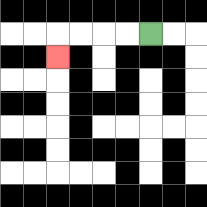{'start': '[6, 1]', 'end': '[2, 2]', 'path_directions': 'L,L,L,L,D', 'path_coordinates': '[[6, 1], [5, 1], [4, 1], [3, 1], [2, 1], [2, 2]]'}